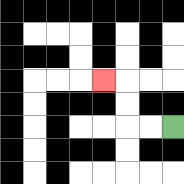{'start': '[7, 5]', 'end': '[4, 3]', 'path_directions': 'L,L,U,U,L', 'path_coordinates': '[[7, 5], [6, 5], [5, 5], [5, 4], [5, 3], [4, 3]]'}